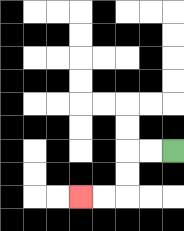{'start': '[7, 6]', 'end': '[3, 8]', 'path_directions': 'L,L,D,D,L,L', 'path_coordinates': '[[7, 6], [6, 6], [5, 6], [5, 7], [5, 8], [4, 8], [3, 8]]'}